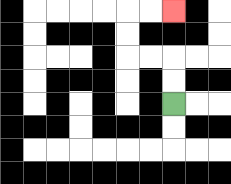{'start': '[7, 4]', 'end': '[7, 0]', 'path_directions': 'U,U,L,L,U,U,R,R', 'path_coordinates': '[[7, 4], [7, 3], [7, 2], [6, 2], [5, 2], [5, 1], [5, 0], [6, 0], [7, 0]]'}